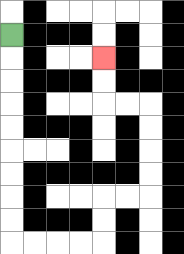{'start': '[0, 1]', 'end': '[4, 2]', 'path_directions': 'D,D,D,D,D,D,D,D,D,R,R,R,R,U,U,R,R,U,U,U,U,L,L,U,U', 'path_coordinates': '[[0, 1], [0, 2], [0, 3], [0, 4], [0, 5], [0, 6], [0, 7], [0, 8], [0, 9], [0, 10], [1, 10], [2, 10], [3, 10], [4, 10], [4, 9], [4, 8], [5, 8], [6, 8], [6, 7], [6, 6], [6, 5], [6, 4], [5, 4], [4, 4], [4, 3], [4, 2]]'}